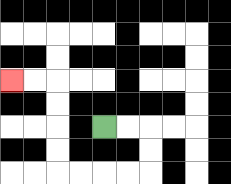{'start': '[4, 5]', 'end': '[0, 3]', 'path_directions': 'R,R,D,D,L,L,L,L,U,U,U,U,L,L', 'path_coordinates': '[[4, 5], [5, 5], [6, 5], [6, 6], [6, 7], [5, 7], [4, 7], [3, 7], [2, 7], [2, 6], [2, 5], [2, 4], [2, 3], [1, 3], [0, 3]]'}